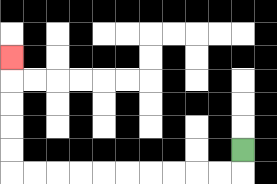{'start': '[10, 6]', 'end': '[0, 2]', 'path_directions': 'D,L,L,L,L,L,L,L,L,L,L,U,U,U,U,U', 'path_coordinates': '[[10, 6], [10, 7], [9, 7], [8, 7], [7, 7], [6, 7], [5, 7], [4, 7], [3, 7], [2, 7], [1, 7], [0, 7], [0, 6], [0, 5], [0, 4], [0, 3], [0, 2]]'}